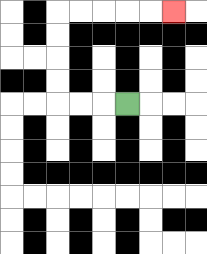{'start': '[5, 4]', 'end': '[7, 0]', 'path_directions': 'L,L,L,U,U,U,U,R,R,R,R,R', 'path_coordinates': '[[5, 4], [4, 4], [3, 4], [2, 4], [2, 3], [2, 2], [2, 1], [2, 0], [3, 0], [4, 0], [5, 0], [6, 0], [7, 0]]'}